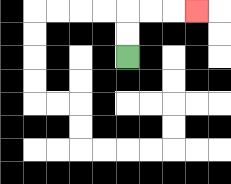{'start': '[5, 2]', 'end': '[8, 0]', 'path_directions': 'U,U,R,R,R', 'path_coordinates': '[[5, 2], [5, 1], [5, 0], [6, 0], [7, 0], [8, 0]]'}